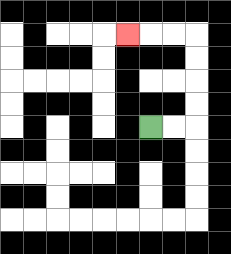{'start': '[6, 5]', 'end': '[5, 1]', 'path_directions': 'R,R,U,U,U,U,L,L,L', 'path_coordinates': '[[6, 5], [7, 5], [8, 5], [8, 4], [8, 3], [8, 2], [8, 1], [7, 1], [6, 1], [5, 1]]'}